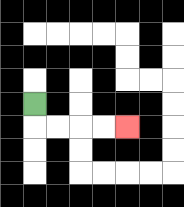{'start': '[1, 4]', 'end': '[5, 5]', 'path_directions': 'D,R,R,R,R', 'path_coordinates': '[[1, 4], [1, 5], [2, 5], [3, 5], [4, 5], [5, 5]]'}